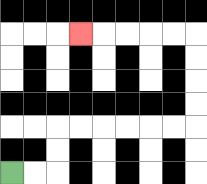{'start': '[0, 7]', 'end': '[3, 1]', 'path_directions': 'R,R,U,U,R,R,R,R,R,R,U,U,U,U,L,L,L,L,L', 'path_coordinates': '[[0, 7], [1, 7], [2, 7], [2, 6], [2, 5], [3, 5], [4, 5], [5, 5], [6, 5], [7, 5], [8, 5], [8, 4], [8, 3], [8, 2], [8, 1], [7, 1], [6, 1], [5, 1], [4, 1], [3, 1]]'}